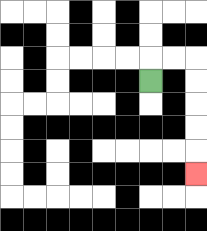{'start': '[6, 3]', 'end': '[8, 7]', 'path_directions': 'U,R,R,D,D,D,D,D', 'path_coordinates': '[[6, 3], [6, 2], [7, 2], [8, 2], [8, 3], [8, 4], [8, 5], [8, 6], [8, 7]]'}